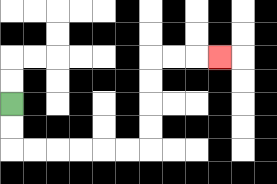{'start': '[0, 4]', 'end': '[9, 2]', 'path_directions': 'D,D,R,R,R,R,R,R,U,U,U,U,R,R,R', 'path_coordinates': '[[0, 4], [0, 5], [0, 6], [1, 6], [2, 6], [3, 6], [4, 6], [5, 6], [6, 6], [6, 5], [6, 4], [6, 3], [6, 2], [7, 2], [8, 2], [9, 2]]'}